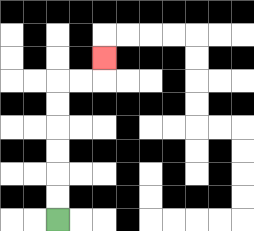{'start': '[2, 9]', 'end': '[4, 2]', 'path_directions': 'U,U,U,U,U,U,R,R,U', 'path_coordinates': '[[2, 9], [2, 8], [2, 7], [2, 6], [2, 5], [2, 4], [2, 3], [3, 3], [4, 3], [4, 2]]'}